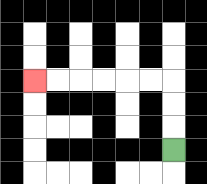{'start': '[7, 6]', 'end': '[1, 3]', 'path_directions': 'U,U,U,L,L,L,L,L,L', 'path_coordinates': '[[7, 6], [7, 5], [7, 4], [7, 3], [6, 3], [5, 3], [4, 3], [3, 3], [2, 3], [1, 3]]'}